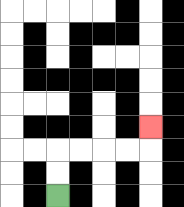{'start': '[2, 8]', 'end': '[6, 5]', 'path_directions': 'U,U,R,R,R,R,U', 'path_coordinates': '[[2, 8], [2, 7], [2, 6], [3, 6], [4, 6], [5, 6], [6, 6], [6, 5]]'}